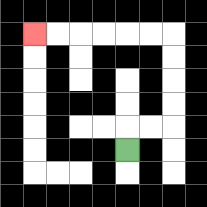{'start': '[5, 6]', 'end': '[1, 1]', 'path_directions': 'U,R,R,U,U,U,U,L,L,L,L,L,L', 'path_coordinates': '[[5, 6], [5, 5], [6, 5], [7, 5], [7, 4], [7, 3], [7, 2], [7, 1], [6, 1], [5, 1], [4, 1], [3, 1], [2, 1], [1, 1]]'}